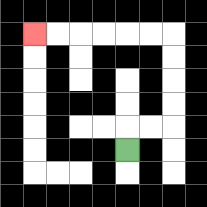{'start': '[5, 6]', 'end': '[1, 1]', 'path_directions': 'U,R,R,U,U,U,U,L,L,L,L,L,L', 'path_coordinates': '[[5, 6], [5, 5], [6, 5], [7, 5], [7, 4], [7, 3], [7, 2], [7, 1], [6, 1], [5, 1], [4, 1], [3, 1], [2, 1], [1, 1]]'}